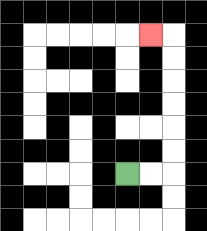{'start': '[5, 7]', 'end': '[6, 1]', 'path_directions': 'R,R,U,U,U,U,U,U,L', 'path_coordinates': '[[5, 7], [6, 7], [7, 7], [7, 6], [7, 5], [7, 4], [7, 3], [7, 2], [7, 1], [6, 1]]'}